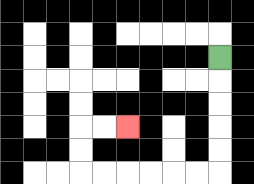{'start': '[9, 2]', 'end': '[5, 5]', 'path_directions': 'D,D,D,D,D,L,L,L,L,L,L,U,U,R,R', 'path_coordinates': '[[9, 2], [9, 3], [9, 4], [9, 5], [9, 6], [9, 7], [8, 7], [7, 7], [6, 7], [5, 7], [4, 7], [3, 7], [3, 6], [3, 5], [4, 5], [5, 5]]'}